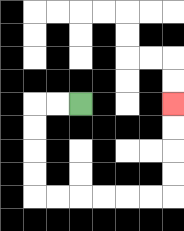{'start': '[3, 4]', 'end': '[7, 4]', 'path_directions': 'L,L,D,D,D,D,R,R,R,R,R,R,U,U,U,U', 'path_coordinates': '[[3, 4], [2, 4], [1, 4], [1, 5], [1, 6], [1, 7], [1, 8], [2, 8], [3, 8], [4, 8], [5, 8], [6, 8], [7, 8], [7, 7], [7, 6], [7, 5], [7, 4]]'}